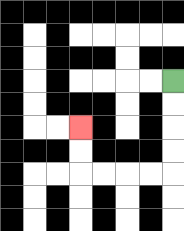{'start': '[7, 3]', 'end': '[3, 5]', 'path_directions': 'D,D,D,D,L,L,L,L,U,U', 'path_coordinates': '[[7, 3], [7, 4], [7, 5], [7, 6], [7, 7], [6, 7], [5, 7], [4, 7], [3, 7], [3, 6], [3, 5]]'}